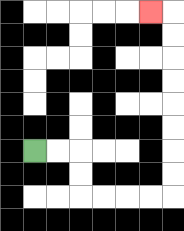{'start': '[1, 6]', 'end': '[6, 0]', 'path_directions': 'R,R,D,D,R,R,R,R,U,U,U,U,U,U,U,U,L', 'path_coordinates': '[[1, 6], [2, 6], [3, 6], [3, 7], [3, 8], [4, 8], [5, 8], [6, 8], [7, 8], [7, 7], [7, 6], [7, 5], [7, 4], [7, 3], [7, 2], [7, 1], [7, 0], [6, 0]]'}